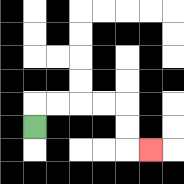{'start': '[1, 5]', 'end': '[6, 6]', 'path_directions': 'U,R,R,R,R,D,D,R', 'path_coordinates': '[[1, 5], [1, 4], [2, 4], [3, 4], [4, 4], [5, 4], [5, 5], [5, 6], [6, 6]]'}